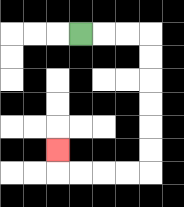{'start': '[3, 1]', 'end': '[2, 6]', 'path_directions': 'R,R,R,D,D,D,D,D,D,L,L,L,L,U', 'path_coordinates': '[[3, 1], [4, 1], [5, 1], [6, 1], [6, 2], [6, 3], [6, 4], [6, 5], [6, 6], [6, 7], [5, 7], [4, 7], [3, 7], [2, 7], [2, 6]]'}